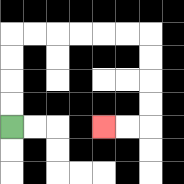{'start': '[0, 5]', 'end': '[4, 5]', 'path_directions': 'U,U,U,U,R,R,R,R,R,R,D,D,D,D,L,L', 'path_coordinates': '[[0, 5], [0, 4], [0, 3], [0, 2], [0, 1], [1, 1], [2, 1], [3, 1], [4, 1], [5, 1], [6, 1], [6, 2], [6, 3], [6, 4], [6, 5], [5, 5], [4, 5]]'}